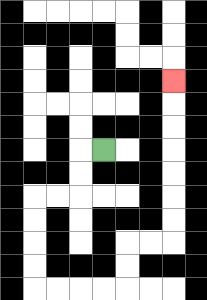{'start': '[4, 6]', 'end': '[7, 3]', 'path_directions': 'L,D,D,L,L,D,D,D,D,R,R,R,R,U,U,R,R,U,U,U,U,U,U,U', 'path_coordinates': '[[4, 6], [3, 6], [3, 7], [3, 8], [2, 8], [1, 8], [1, 9], [1, 10], [1, 11], [1, 12], [2, 12], [3, 12], [4, 12], [5, 12], [5, 11], [5, 10], [6, 10], [7, 10], [7, 9], [7, 8], [7, 7], [7, 6], [7, 5], [7, 4], [7, 3]]'}